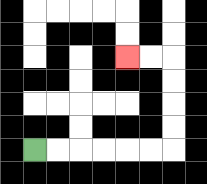{'start': '[1, 6]', 'end': '[5, 2]', 'path_directions': 'R,R,R,R,R,R,U,U,U,U,L,L', 'path_coordinates': '[[1, 6], [2, 6], [3, 6], [4, 6], [5, 6], [6, 6], [7, 6], [7, 5], [7, 4], [7, 3], [7, 2], [6, 2], [5, 2]]'}